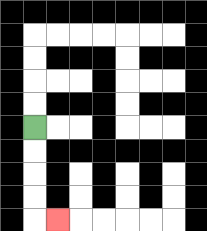{'start': '[1, 5]', 'end': '[2, 9]', 'path_directions': 'D,D,D,D,R', 'path_coordinates': '[[1, 5], [1, 6], [1, 7], [1, 8], [1, 9], [2, 9]]'}